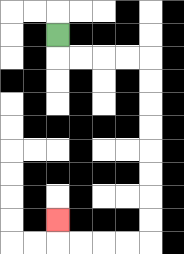{'start': '[2, 1]', 'end': '[2, 9]', 'path_directions': 'D,R,R,R,R,D,D,D,D,D,D,D,D,L,L,L,L,U', 'path_coordinates': '[[2, 1], [2, 2], [3, 2], [4, 2], [5, 2], [6, 2], [6, 3], [6, 4], [6, 5], [6, 6], [6, 7], [6, 8], [6, 9], [6, 10], [5, 10], [4, 10], [3, 10], [2, 10], [2, 9]]'}